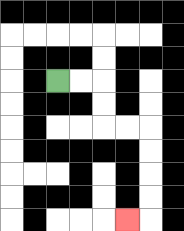{'start': '[2, 3]', 'end': '[5, 9]', 'path_directions': 'R,R,D,D,R,R,D,D,D,D,L', 'path_coordinates': '[[2, 3], [3, 3], [4, 3], [4, 4], [4, 5], [5, 5], [6, 5], [6, 6], [6, 7], [6, 8], [6, 9], [5, 9]]'}